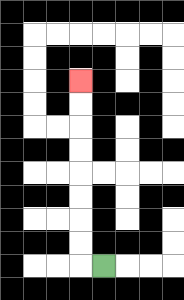{'start': '[4, 11]', 'end': '[3, 3]', 'path_directions': 'L,U,U,U,U,U,U,U,U', 'path_coordinates': '[[4, 11], [3, 11], [3, 10], [3, 9], [3, 8], [3, 7], [3, 6], [3, 5], [3, 4], [3, 3]]'}